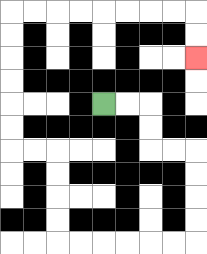{'start': '[4, 4]', 'end': '[8, 2]', 'path_directions': 'R,R,D,D,R,R,D,D,D,D,L,L,L,L,L,L,U,U,U,U,L,L,U,U,U,U,U,U,R,R,R,R,R,R,R,R,D,D', 'path_coordinates': '[[4, 4], [5, 4], [6, 4], [6, 5], [6, 6], [7, 6], [8, 6], [8, 7], [8, 8], [8, 9], [8, 10], [7, 10], [6, 10], [5, 10], [4, 10], [3, 10], [2, 10], [2, 9], [2, 8], [2, 7], [2, 6], [1, 6], [0, 6], [0, 5], [0, 4], [0, 3], [0, 2], [0, 1], [0, 0], [1, 0], [2, 0], [3, 0], [4, 0], [5, 0], [6, 0], [7, 0], [8, 0], [8, 1], [8, 2]]'}